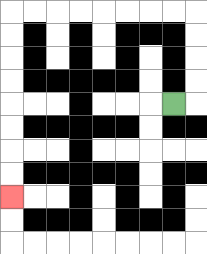{'start': '[7, 4]', 'end': '[0, 8]', 'path_directions': 'R,U,U,U,U,L,L,L,L,L,L,L,L,D,D,D,D,D,D,D,D', 'path_coordinates': '[[7, 4], [8, 4], [8, 3], [8, 2], [8, 1], [8, 0], [7, 0], [6, 0], [5, 0], [4, 0], [3, 0], [2, 0], [1, 0], [0, 0], [0, 1], [0, 2], [0, 3], [0, 4], [0, 5], [0, 6], [0, 7], [0, 8]]'}